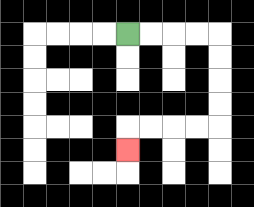{'start': '[5, 1]', 'end': '[5, 6]', 'path_directions': 'R,R,R,R,D,D,D,D,L,L,L,L,D', 'path_coordinates': '[[5, 1], [6, 1], [7, 1], [8, 1], [9, 1], [9, 2], [9, 3], [9, 4], [9, 5], [8, 5], [7, 5], [6, 5], [5, 5], [5, 6]]'}